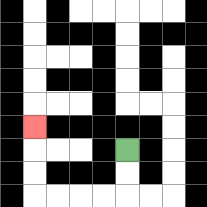{'start': '[5, 6]', 'end': '[1, 5]', 'path_directions': 'D,D,L,L,L,L,U,U,U', 'path_coordinates': '[[5, 6], [5, 7], [5, 8], [4, 8], [3, 8], [2, 8], [1, 8], [1, 7], [1, 6], [1, 5]]'}